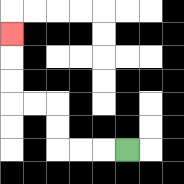{'start': '[5, 6]', 'end': '[0, 1]', 'path_directions': 'L,L,L,U,U,L,L,U,U,U', 'path_coordinates': '[[5, 6], [4, 6], [3, 6], [2, 6], [2, 5], [2, 4], [1, 4], [0, 4], [0, 3], [0, 2], [0, 1]]'}